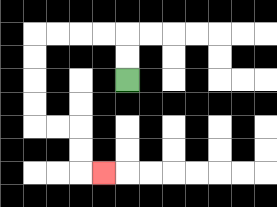{'start': '[5, 3]', 'end': '[4, 7]', 'path_directions': 'U,U,L,L,L,L,D,D,D,D,R,R,D,D,R', 'path_coordinates': '[[5, 3], [5, 2], [5, 1], [4, 1], [3, 1], [2, 1], [1, 1], [1, 2], [1, 3], [1, 4], [1, 5], [2, 5], [3, 5], [3, 6], [3, 7], [4, 7]]'}